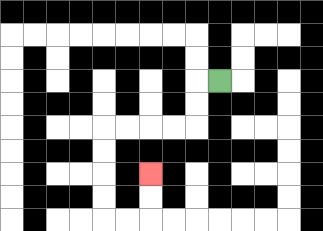{'start': '[9, 3]', 'end': '[6, 7]', 'path_directions': 'L,D,D,L,L,L,L,D,D,D,D,R,R,U,U', 'path_coordinates': '[[9, 3], [8, 3], [8, 4], [8, 5], [7, 5], [6, 5], [5, 5], [4, 5], [4, 6], [4, 7], [4, 8], [4, 9], [5, 9], [6, 9], [6, 8], [6, 7]]'}